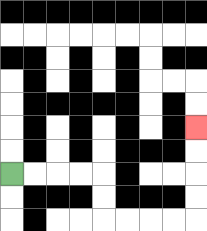{'start': '[0, 7]', 'end': '[8, 5]', 'path_directions': 'R,R,R,R,D,D,R,R,R,R,U,U,U,U', 'path_coordinates': '[[0, 7], [1, 7], [2, 7], [3, 7], [4, 7], [4, 8], [4, 9], [5, 9], [6, 9], [7, 9], [8, 9], [8, 8], [8, 7], [8, 6], [8, 5]]'}